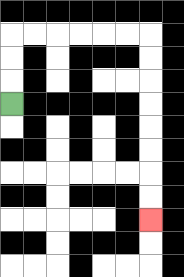{'start': '[0, 4]', 'end': '[6, 9]', 'path_directions': 'U,U,U,R,R,R,R,R,R,D,D,D,D,D,D,D,D', 'path_coordinates': '[[0, 4], [0, 3], [0, 2], [0, 1], [1, 1], [2, 1], [3, 1], [4, 1], [5, 1], [6, 1], [6, 2], [6, 3], [6, 4], [6, 5], [6, 6], [6, 7], [6, 8], [6, 9]]'}